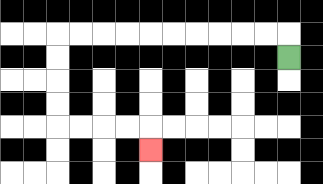{'start': '[12, 2]', 'end': '[6, 6]', 'path_directions': 'U,L,L,L,L,L,L,L,L,L,L,D,D,D,D,R,R,R,R,D', 'path_coordinates': '[[12, 2], [12, 1], [11, 1], [10, 1], [9, 1], [8, 1], [7, 1], [6, 1], [5, 1], [4, 1], [3, 1], [2, 1], [2, 2], [2, 3], [2, 4], [2, 5], [3, 5], [4, 5], [5, 5], [6, 5], [6, 6]]'}